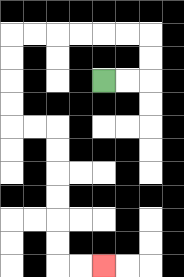{'start': '[4, 3]', 'end': '[4, 11]', 'path_directions': 'R,R,U,U,L,L,L,L,L,L,D,D,D,D,R,R,D,D,D,D,D,D,R,R', 'path_coordinates': '[[4, 3], [5, 3], [6, 3], [6, 2], [6, 1], [5, 1], [4, 1], [3, 1], [2, 1], [1, 1], [0, 1], [0, 2], [0, 3], [0, 4], [0, 5], [1, 5], [2, 5], [2, 6], [2, 7], [2, 8], [2, 9], [2, 10], [2, 11], [3, 11], [4, 11]]'}